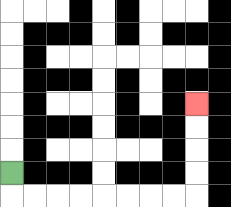{'start': '[0, 7]', 'end': '[8, 4]', 'path_directions': 'D,R,R,R,R,R,R,R,R,U,U,U,U', 'path_coordinates': '[[0, 7], [0, 8], [1, 8], [2, 8], [3, 8], [4, 8], [5, 8], [6, 8], [7, 8], [8, 8], [8, 7], [8, 6], [8, 5], [8, 4]]'}